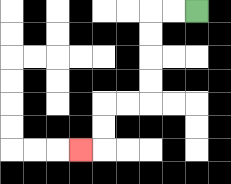{'start': '[8, 0]', 'end': '[3, 6]', 'path_directions': 'L,L,D,D,D,D,L,L,D,D,L', 'path_coordinates': '[[8, 0], [7, 0], [6, 0], [6, 1], [6, 2], [6, 3], [6, 4], [5, 4], [4, 4], [4, 5], [4, 6], [3, 6]]'}